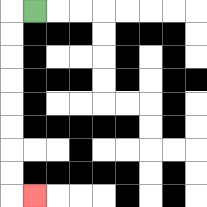{'start': '[1, 0]', 'end': '[1, 8]', 'path_directions': 'L,D,D,D,D,D,D,D,D,R', 'path_coordinates': '[[1, 0], [0, 0], [0, 1], [0, 2], [0, 3], [0, 4], [0, 5], [0, 6], [0, 7], [0, 8], [1, 8]]'}